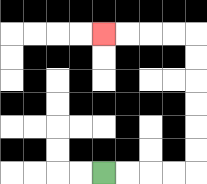{'start': '[4, 7]', 'end': '[4, 1]', 'path_directions': 'R,R,R,R,U,U,U,U,U,U,L,L,L,L', 'path_coordinates': '[[4, 7], [5, 7], [6, 7], [7, 7], [8, 7], [8, 6], [8, 5], [8, 4], [8, 3], [8, 2], [8, 1], [7, 1], [6, 1], [5, 1], [4, 1]]'}